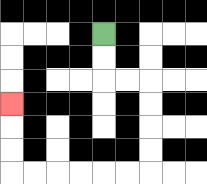{'start': '[4, 1]', 'end': '[0, 4]', 'path_directions': 'D,D,R,R,D,D,D,D,L,L,L,L,L,L,U,U,U', 'path_coordinates': '[[4, 1], [4, 2], [4, 3], [5, 3], [6, 3], [6, 4], [6, 5], [6, 6], [6, 7], [5, 7], [4, 7], [3, 7], [2, 7], [1, 7], [0, 7], [0, 6], [0, 5], [0, 4]]'}